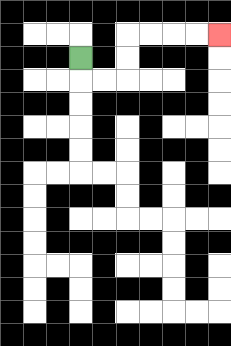{'start': '[3, 2]', 'end': '[9, 1]', 'path_directions': 'D,R,R,U,U,R,R,R,R', 'path_coordinates': '[[3, 2], [3, 3], [4, 3], [5, 3], [5, 2], [5, 1], [6, 1], [7, 1], [8, 1], [9, 1]]'}